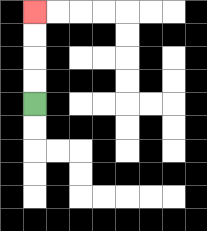{'start': '[1, 4]', 'end': '[1, 0]', 'path_directions': 'U,U,U,U', 'path_coordinates': '[[1, 4], [1, 3], [1, 2], [1, 1], [1, 0]]'}